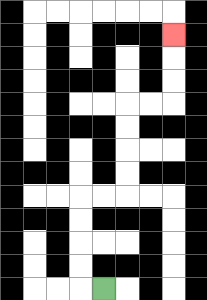{'start': '[4, 12]', 'end': '[7, 1]', 'path_directions': 'L,U,U,U,U,R,R,U,U,U,U,R,R,U,U,U', 'path_coordinates': '[[4, 12], [3, 12], [3, 11], [3, 10], [3, 9], [3, 8], [4, 8], [5, 8], [5, 7], [5, 6], [5, 5], [5, 4], [6, 4], [7, 4], [7, 3], [7, 2], [7, 1]]'}